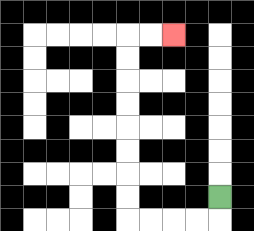{'start': '[9, 8]', 'end': '[7, 1]', 'path_directions': 'D,L,L,L,L,U,U,U,U,U,U,U,U,R,R', 'path_coordinates': '[[9, 8], [9, 9], [8, 9], [7, 9], [6, 9], [5, 9], [5, 8], [5, 7], [5, 6], [5, 5], [5, 4], [5, 3], [5, 2], [5, 1], [6, 1], [7, 1]]'}